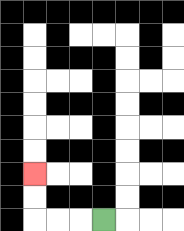{'start': '[4, 9]', 'end': '[1, 7]', 'path_directions': 'L,L,L,U,U', 'path_coordinates': '[[4, 9], [3, 9], [2, 9], [1, 9], [1, 8], [1, 7]]'}